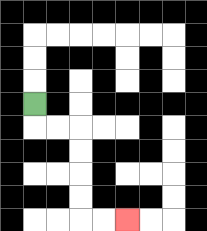{'start': '[1, 4]', 'end': '[5, 9]', 'path_directions': 'D,R,R,D,D,D,D,R,R', 'path_coordinates': '[[1, 4], [1, 5], [2, 5], [3, 5], [3, 6], [3, 7], [3, 8], [3, 9], [4, 9], [5, 9]]'}